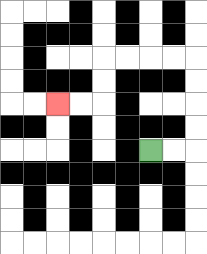{'start': '[6, 6]', 'end': '[2, 4]', 'path_directions': 'R,R,U,U,U,U,L,L,L,L,D,D,L,L', 'path_coordinates': '[[6, 6], [7, 6], [8, 6], [8, 5], [8, 4], [8, 3], [8, 2], [7, 2], [6, 2], [5, 2], [4, 2], [4, 3], [4, 4], [3, 4], [2, 4]]'}